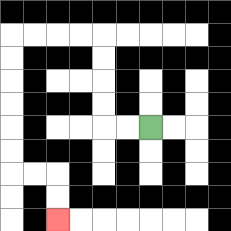{'start': '[6, 5]', 'end': '[2, 9]', 'path_directions': 'L,L,U,U,U,U,L,L,L,L,D,D,D,D,D,D,R,R,D,D', 'path_coordinates': '[[6, 5], [5, 5], [4, 5], [4, 4], [4, 3], [4, 2], [4, 1], [3, 1], [2, 1], [1, 1], [0, 1], [0, 2], [0, 3], [0, 4], [0, 5], [0, 6], [0, 7], [1, 7], [2, 7], [2, 8], [2, 9]]'}